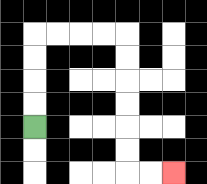{'start': '[1, 5]', 'end': '[7, 7]', 'path_directions': 'U,U,U,U,R,R,R,R,D,D,D,D,D,D,R,R', 'path_coordinates': '[[1, 5], [1, 4], [1, 3], [1, 2], [1, 1], [2, 1], [3, 1], [4, 1], [5, 1], [5, 2], [5, 3], [5, 4], [5, 5], [5, 6], [5, 7], [6, 7], [7, 7]]'}